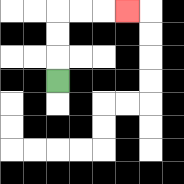{'start': '[2, 3]', 'end': '[5, 0]', 'path_directions': 'U,U,U,R,R,R', 'path_coordinates': '[[2, 3], [2, 2], [2, 1], [2, 0], [3, 0], [4, 0], [5, 0]]'}